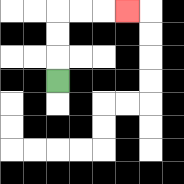{'start': '[2, 3]', 'end': '[5, 0]', 'path_directions': 'U,U,U,R,R,R', 'path_coordinates': '[[2, 3], [2, 2], [2, 1], [2, 0], [3, 0], [4, 0], [5, 0]]'}